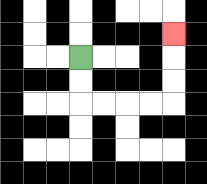{'start': '[3, 2]', 'end': '[7, 1]', 'path_directions': 'D,D,R,R,R,R,U,U,U', 'path_coordinates': '[[3, 2], [3, 3], [3, 4], [4, 4], [5, 4], [6, 4], [7, 4], [7, 3], [7, 2], [7, 1]]'}